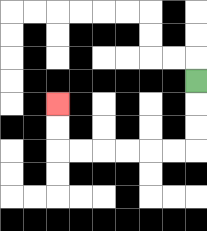{'start': '[8, 3]', 'end': '[2, 4]', 'path_directions': 'D,D,D,L,L,L,L,L,L,U,U', 'path_coordinates': '[[8, 3], [8, 4], [8, 5], [8, 6], [7, 6], [6, 6], [5, 6], [4, 6], [3, 6], [2, 6], [2, 5], [2, 4]]'}